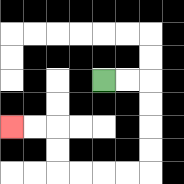{'start': '[4, 3]', 'end': '[0, 5]', 'path_directions': 'R,R,D,D,D,D,L,L,L,L,U,U,L,L', 'path_coordinates': '[[4, 3], [5, 3], [6, 3], [6, 4], [6, 5], [6, 6], [6, 7], [5, 7], [4, 7], [3, 7], [2, 7], [2, 6], [2, 5], [1, 5], [0, 5]]'}